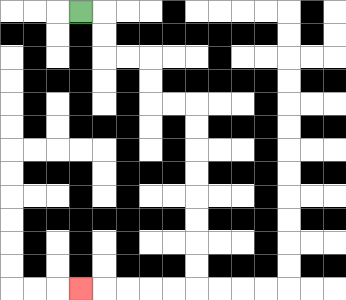{'start': '[3, 0]', 'end': '[3, 12]', 'path_directions': 'R,D,D,R,R,D,D,R,R,D,D,D,D,D,D,D,D,L,L,L,L,L', 'path_coordinates': '[[3, 0], [4, 0], [4, 1], [4, 2], [5, 2], [6, 2], [6, 3], [6, 4], [7, 4], [8, 4], [8, 5], [8, 6], [8, 7], [8, 8], [8, 9], [8, 10], [8, 11], [8, 12], [7, 12], [6, 12], [5, 12], [4, 12], [3, 12]]'}